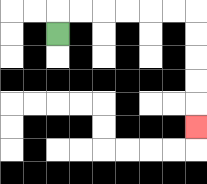{'start': '[2, 1]', 'end': '[8, 5]', 'path_directions': 'U,R,R,R,R,R,R,D,D,D,D,D', 'path_coordinates': '[[2, 1], [2, 0], [3, 0], [4, 0], [5, 0], [6, 0], [7, 0], [8, 0], [8, 1], [8, 2], [8, 3], [8, 4], [8, 5]]'}